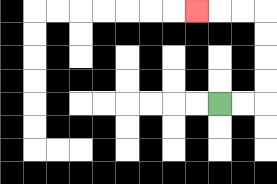{'start': '[9, 4]', 'end': '[8, 0]', 'path_directions': 'R,R,U,U,U,U,L,L,L', 'path_coordinates': '[[9, 4], [10, 4], [11, 4], [11, 3], [11, 2], [11, 1], [11, 0], [10, 0], [9, 0], [8, 0]]'}